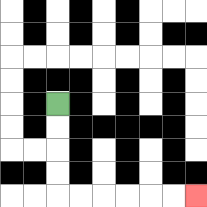{'start': '[2, 4]', 'end': '[8, 8]', 'path_directions': 'D,D,D,D,R,R,R,R,R,R', 'path_coordinates': '[[2, 4], [2, 5], [2, 6], [2, 7], [2, 8], [3, 8], [4, 8], [5, 8], [6, 8], [7, 8], [8, 8]]'}